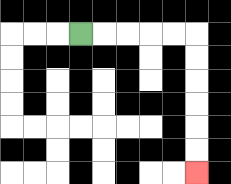{'start': '[3, 1]', 'end': '[8, 7]', 'path_directions': 'R,R,R,R,R,D,D,D,D,D,D', 'path_coordinates': '[[3, 1], [4, 1], [5, 1], [6, 1], [7, 1], [8, 1], [8, 2], [8, 3], [8, 4], [8, 5], [8, 6], [8, 7]]'}